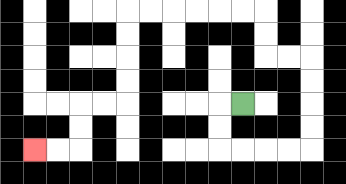{'start': '[10, 4]', 'end': '[1, 6]', 'path_directions': 'L,D,D,R,R,R,R,U,U,U,U,L,L,U,U,L,L,L,L,L,L,D,D,D,D,L,L,D,D,L,L', 'path_coordinates': '[[10, 4], [9, 4], [9, 5], [9, 6], [10, 6], [11, 6], [12, 6], [13, 6], [13, 5], [13, 4], [13, 3], [13, 2], [12, 2], [11, 2], [11, 1], [11, 0], [10, 0], [9, 0], [8, 0], [7, 0], [6, 0], [5, 0], [5, 1], [5, 2], [5, 3], [5, 4], [4, 4], [3, 4], [3, 5], [3, 6], [2, 6], [1, 6]]'}